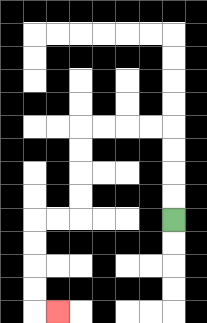{'start': '[7, 9]', 'end': '[2, 13]', 'path_directions': 'U,U,U,U,L,L,L,L,D,D,D,D,L,L,D,D,D,D,R', 'path_coordinates': '[[7, 9], [7, 8], [7, 7], [7, 6], [7, 5], [6, 5], [5, 5], [4, 5], [3, 5], [3, 6], [3, 7], [3, 8], [3, 9], [2, 9], [1, 9], [1, 10], [1, 11], [1, 12], [1, 13], [2, 13]]'}